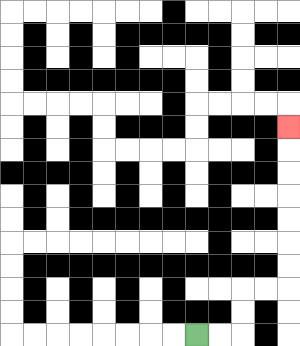{'start': '[8, 14]', 'end': '[12, 5]', 'path_directions': 'R,R,U,U,R,R,U,U,U,U,U,U,U', 'path_coordinates': '[[8, 14], [9, 14], [10, 14], [10, 13], [10, 12], [11, 12], [12, 12], [12, 11], [12, 10], [12, 9], [12, 8], [12, 7], [12, 6], [12, 5]]'}